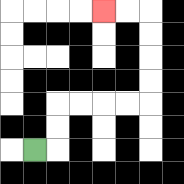{'start': '[1, 6]', 'end': '[4, 0]', 'path_directions': 'R,U,U,R,R,R,R,U,U,U,U,L,L', 'path_coordinates': '[[1, 6], [2, 6], [2, 5], [2, 4], [3, 4], [4, 4], [5, 4], [6, 4], [6, 3], [6, 2], [6, 1], [6, 0], [5, 0], [4, 0]]'}